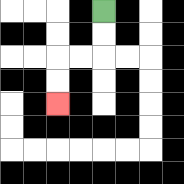{'start': '[4, 0]', 'end': '[2, 4]', 'path_directions': 'D,D,L,L,D,D', 'path_coordinates': '[[4, 0], [4, 1], [4, 2], [3, 2], [2, 2], [2, 3], [2, 4]]'}